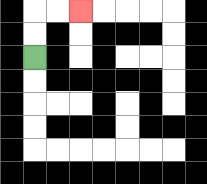{'start': '[1, 2]', 'end': '[3, 0]', 'path_directions': 'U,U,R,R', 'path_coordinates': '[[1, 2], [1, 1], [1, 0], [2, 0], [3, 0]]'}